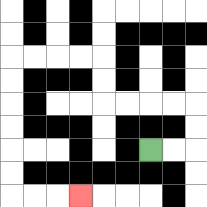{'start': '[6, 6]', 'end': '[3, 8]', 'path_directions': 'R,R,U,U,L,L,L,L,U,U,L,L,L,L,D,D,D,D,D,D,R,R,R', 'path_coordinates': '[[6, 6], [7, 6], [8, 6], [8, 5], [8, 4], [7, 4], [6, 4], [5, 4], [4, 4], [4, 3], [4, 2], [3, 2], [2, 2], [1, 2], [0, 2], [0, 3], [0, 4], [0, 5], [0, 6], [0, 7], [0, 8], [1, 8], [2, 8], [3, 8]]'}